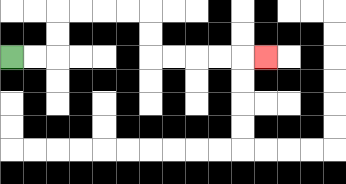{'start': '[0, 2]', 'end': '[11, 2]', 'path_directions': 'R,R,U,U,R,R,R,R,D,D,R,R,R,R,R', 'path_coordinates': '[[0, 2], [1, 2], [2, 2], [2, 1], [2, 0], [3, 0], [4, 0], [5, 0], [6, 0], [6, 1], [6, 2], [7, 2], [8, 2], [9, 2], [10, 2], [11, 2]]'}